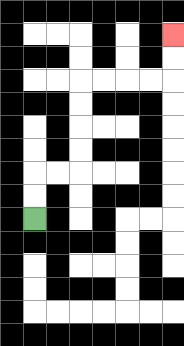{'start': '[1, 9]', 'end': '[7, 1]', 'path_directions': 'U,U,R,R,U,U,U,U,R,R,R,R,U,U', 'path_coordinates': '[[1, 9], [1, 8], [1, 7], [2, 7], [3, 7], [3, 6], [3, 5], [3, 4], [3, 3], [4, 3], [5, 3], [6, 3], [7, 3], [7, 2], [7, 1]]'}